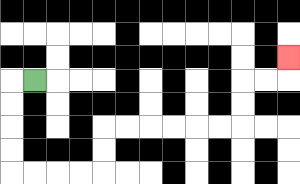{'start': '[1, 3]', 'end': '[12, 2]', 'path_directions': 'L,D,D,D,D,R,R,R,R,U,U,R,R,R,R,R,R,U,U,R,R,U', 'path_coordinates': '[[1, 3], [0, 3], [0, 4], [0, 5], [0, 6], [0, 7], [1, 7], [2, 7], [3, 7], [4, 7], [4, 6], [4, 5], [5, 5], [6, 5], [7, 5], [8, 5], [9, 5], [10, 5], [10, 4], [10, 3], [11, 3], [12, 3], [12, 2]]'}